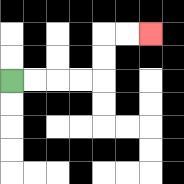{'start': '[0, 3]', 'end': '[6, 1]', 'path_directions': 'R,R,R,R,U,U,R,R', 'path_coordinates': '[[0, 3], [1, 3], [2, 3], [3, 3], [4, 3], [4, 2], [4, 1], [5, 1], [6, 1]]'}